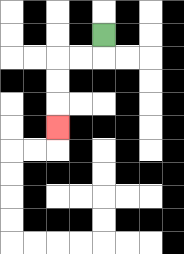{'start': '[4, 1]', 'end': '[2, 5]', 'path_directions': 'D,L,L,D,D,D', 'path_coordinates': '[[4, 1], [4, 2], [3, 2], [2, 2], [2, 3], [2, 4], [2, 5]]'}